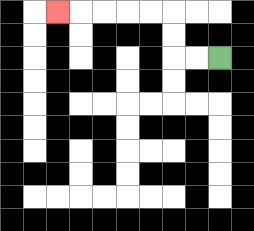{'start': '[9, 2]', 'end': '[2, 0]', 'path_directions': 'L,L,U,U,L,L,L,L,L', 'path_coordinates': '[[9, 2], [8, 2], [7, 2], [7, 1], [7, 0], [6, 0], [5, 0], [4, 0], [3, 0], [2, 0]]'}